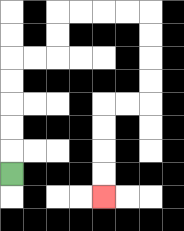{'start': '[0, 7]', 'end': '[4, 8]', 'path_directions': 'U,U,U,U,U,R,R,U,U,R,R,R,R,D,D,D,D,L,L,D,D,D,D', 'path_coordinates': '[[0, 7], [0, 6], [0, 5], [0, 4], [0, 3], [0, 2], [1, 2], [2, 2], [2, 1], [2, 0], [3, 0], [4, 0], [5, 0], [6, 0], [6, 1], [6, 2], [6, 3], [6, 4], [5, 4], [4, 4], [4, 5], [4, 6], [4, 7], [4, 8]]'}